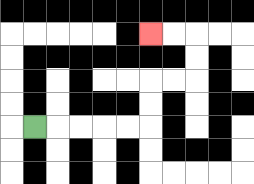{'start': '[1, 5]', 'end': '[6, 1]', 'path_directions': 'R,R,R,R,R,U,U,R,R,U,U,L,L', 'path_coordinates': '[[1, 5], [2, 5], [3, 5], [4, 5], [5, 5], [6, 5], [6, 4], [6, 3], [7, 3], [8, 3], [8, 2], [8, 1], [7, 1], [6, 1]]'}